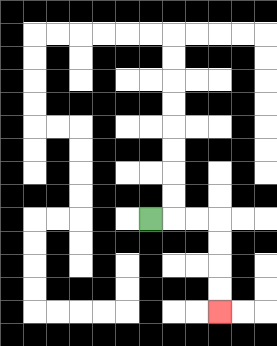{'start': '[6, 9]', 'end': '[9, 13]', 'path_directions': 'R,R,R,D,D,D,D', 'path_coordinates': '[[6, 9], [7, 9], [8, 9], [9, 9], [9, 10], [9, 11], [9, 12], [9, 13]]'}